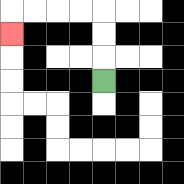{'start': '[4, 3]', 'end': '[0, 1]', 'path_directions': 'U,U,U,L,L,L,L,D', 'path_coordinates': '[[4, 3], [4, 2], [4, 1], [4, 0], [3, 0], [2, 0], [1, 0], [0, 0], [0, 1]]'}